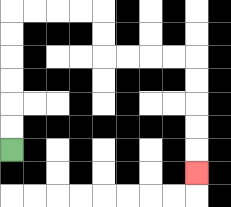{'start': '[0, 6]', 'end': '[8, 7]', 'path_directions': 'U,U,U,U,U,U,R,R,R,R,D,D,R,R,R,R,D,D,D,D,D', 'path_coordinates': '[[0, 6], [0, 5], [0, 4], [0, 3], [0, 2], [0, 1], [0, 0], [1, 0], [2, 0], [3, 0], [4, 0], [4, 1], [4, 2], [5, 2], [6, 2], [7, 2], [8, 2], [8, 3], [8, 4], [8, 5], [8, 6], [8, 7]]'}